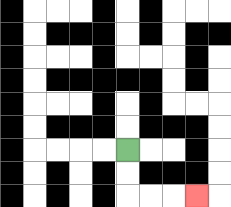{'start': '[5, 6]', 'end': '[8, 8]', 'path_directions': 'D,D,R,R,R', 'path_coordinates': '[[5, 6], [5, 7], [5, 8], [6, 8], [7, 8], [8, 8]]'}